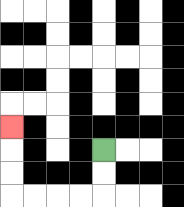{'start': '[4, 6]', 'end': '[0, 5]', 'path_directions': 'D,D,L,L,L,L,U,U,U', 'path_coordinates': '[[4, 6], [4, 7], [4, 8], [3, 8], [2, 8], [1, 8], [0, 8], [0, 7], [0, 6], [0, 5]]'}